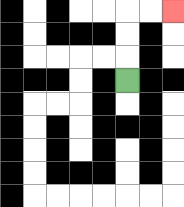{'start': '[5, 3]', 'end': '[7, 0]', 'path_directions': 'U,U,U,R,R', 'path_coordinates': '[[5, 3], [5, 2], [5, 1], [5, 0], [6, 0], [7, 0]]'}